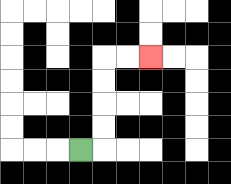{'start': '[3, 6]', 'end': '[6, 2]', 'path_directions': 'R,U,U,U,U,R,R', 'path_coordinates': '[[3, 6], [4, 6], [4, 5], [4, 4], [4, 3], [4, 2], [5, 2], [6, 2]]'}